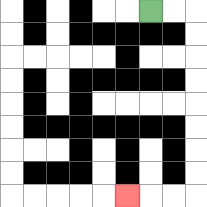{'start': '[6, 0]', 'end': '[5, 8]', 'path_directions': 'R,R,D,D,D,D,D,D,D,D,L,L,L', 'path_coordinates': '[[6, 0], [7, 0], [8, 0], [8, 1], [8, 2], [8, 3], [8, 4], [8, 5], [8, 6], [8, 7], [8, 8], [7, 8], [6, 8], [5, 8]]'}